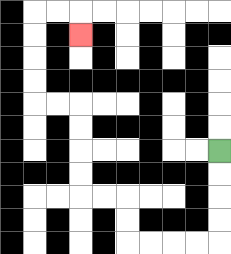{'start': '[9, 6]', 'end': '[3, 1]', 'path_directions': 'D,D,D,D,L,L,L,L,U,U,L,L,U,U,U,U,L,L,U,U,U,U,R,R,D', 'path_coordinates': '[[9, 6], [9, 7], [9, 8], [9, 9], [9, 10], [8, 10], [7, 10], [6, 10], [5, 10], [5, 9], [5, 8], [4, 8], [3, 8], [3, 7], [3, 6], [3, 5], [3, 4], [2, 4], [1, 4], [1, 3], [1, 2], [1, 1], [1, 0], [2, 0], [3, 0], [3, 1]]'}